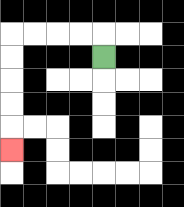{'start': '[4, 2]', 'end': '[0, 6]', 'path_directions': 'U,L,L,L,L,D,D,D,D,D', 'path_coordinates': '[[4, 2], [4, 1], [3, 1], [2, 1], [1, 1], [0, 1], [0, 2], [0, 3], [0, 4], [0, 5], [0, 6]]'}